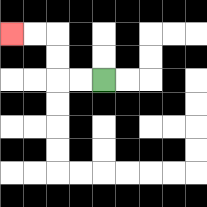{'start': '[4, 3]', 'end': '[0, 1]', 'path_directions': 'L,L,U,U,L,L', 'path_coordinates': '[[4, 3], [3, 3], [2, 3], [2, 2], [2, 1], [1, 1], [0, 1]]'}